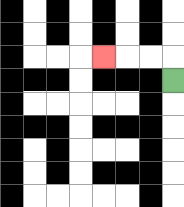{'start': '[7, 3]', 'end': '[4, 2]', 'path_directions': 'U,L,L,L', 'path_coordinates': '[[7, 3], [7, 2], [6, 2], [5, 2], [4, 2]]'}